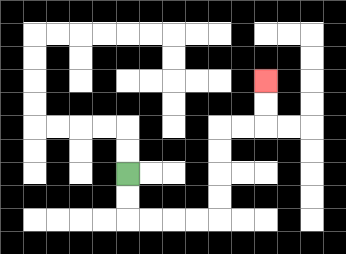{'start': '[5, 7]', 'end': '[11, 3]', 'path_directions': 'D,D,R,R,R,R,U,U,U,U,R,R,U,U', 'path_coordinates': '[[5, 7], [5, 8], [5, 9], [6, 9], [7, 9], [8, 9], [9, 9], [9, 8], [9, 7], [9, 6], [9, 5], [10, 5], [11, 5], [11, 4], [11, 3]]'}